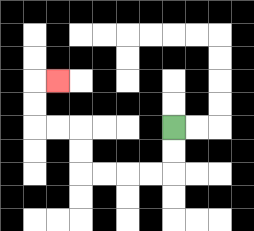{'start': '[7, 5]', 'end': '[2, 3]', 'path_directions': 'D,D,L,L,L,L,U,U,L,L,U,U,R', 'path_coordinates': '[[7, 5], [7, 6], [7, 7], [6, 7], [5, 7], [4, 7], [3, 7], [3, 6], [3, 5], [2, 5], [1, 5], [1, 4], [1, 3], [2, 3]]'}